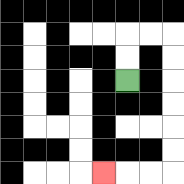{'start': '[5, 3]', 'end': '[4, 7]', 'path_directions': 'U,U,R,R,D,D,D,D,D,D,L,L,L', 'path_coordinates': '[[5, 3], [5, 2], [5, 1], [6, 1], [7, 1], [7, 2], [7, 3], [7, 4], [7, 5], [7, 6], [7, 7], [6, 7], [5, 7], [4, 7]]'}